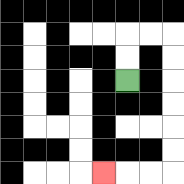{'start': '[5, 3]', 'end': '[4, 7]', 'path_directions': 'U,U,R,R,D,D,D,D,D,D,L,L,L', 'path_coordinates': '[[5, 3], [5, 2], [5, 1], [6, 1], [7, 1], [7, 2], [7, 3], [7, 4], [7, 5], [7, 6], [7, 7], [6, 7], [5, 7], [4, 7]]'}